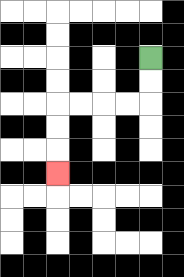{'start': '[6, 2]', 'end': '[2, 7]', 'path_directions': 'D,D,L,L,L,L,D,D,D', 'path_coordinates': '[[6, 2], [6, 3], [6, 4], [5, 4], [4, 4], [3, 4], [2, 4], [2, 5], [2, 6], [2, 7]]'}